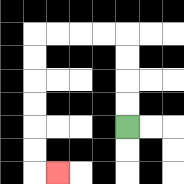{'start': '[5, 5]', 'end': '[2, 7]', 'path_directions': 'U,U,U,U,L,L,L,L,D,D,D,D,D,D,R', 'path_coordinates': '[[5, 5], [5, 4], [5, 3], [5, 2], [5, 1], [4, 1], [3, 1], [2, 1], [1, 1], [1, 2], [1, 3], [1, 4], [1, 5], [1, 6], [1, 7], [2, 7]]'}